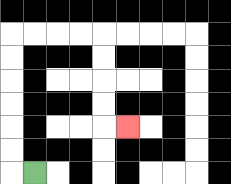{'start': '[1, 7]', 'end': '[5, 5]', 'path_directions': 'L,U,U,U,U,U,U,R,R,R,R,D,D,D,D,R', 'path_coordinates': '[[1, 7], [0, 7], [0, 6], [0, 5], [0, 4], [0, 3], [0, 2], [0, 1], [1, 1], [2, 1], [3, 1], [4, 1], [4, 2], [4, 3], [4, 4], [4, 5], [5, 5]]'}